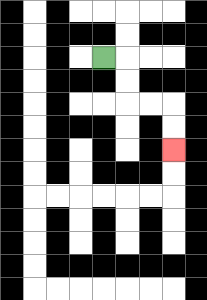{'start': '[4, 2]', 'end': '[7, 6]', 'path_directions': 'R,D,D,R,R,D,D', 'path_coordinates': '[[4, 2], [5, 2], [5, 3], [5, 4], [6, 4], [7, 4], [7, 5], [7, 6]]'}